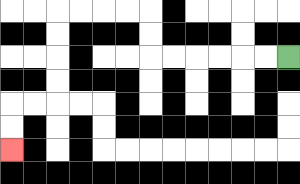{'start': '[12, 2]', 'end': '[0, 6]', 'path_directions': 'L,L,L,L,L,L,U,U,L,L,L,L,D,D,D,D,L,L,D,D', 'path_coordinates': '[[12, 2], [11, 2], [10, 2], [9, 2], [8, 2], [7, 2], [6, 2], [6, 1], [6, 0], [5, 0], [4, 0], [3, 0], [2, 0], [2, 1], [2, 2], [2, 3], [2, 4], [1, 4], [0, 4], [0, 5], [0, 6]]'}